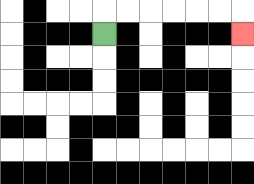{'start': '[4, 1]', 'end': '[10, 1]', 'path_directions': 'U,R,R,R,R,R,R,D', 'path_coordinates': '[[4, 1], [4, 0], [5, 0], [6, 0], [7, 0], [8, 0], [9, 0], [10, 0], [10, 1]]'}